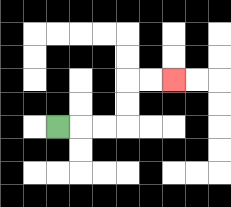{'start': '[2, 5]', 'end': '[7, 3]', 'path_directions': 'R,R,R,U,U,R,R', 'path_coordinates': '[[2, 5], [3, 5], [4, 5], [5, 5], [5, 4], [5, 3], [6, 3], [7, 3]]'}